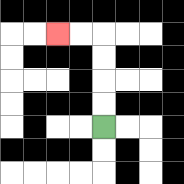{'start': '[4, 5]', 'end': '[2, 1]', 'path_directions': 'U,U,U,U,L,L', 'path_coordinates': '[[4, 5], [4, 4], [4, 3], [4, 2], [4, 1], [3, 1], [2, 1]]'}